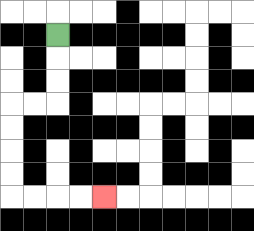{'start': '[2, 1]', 'end': '[4, 8]', 'path_directions': 'D,D,D,L,L,D,D,D,D,R,R,R,R', 'path_coordinates': '[[2, 1], [2, 2], [2, 3], [2, 4], [1, 4], [0, 4], [0, 5], [0, 6], [0, 7], [0, 8], [1, 8], [2, 8], [3, 8], [4, 8]]'}